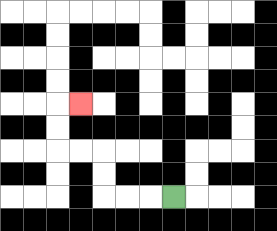{'start': '[7, 8]', 'end': '[3, 4]', 'path_directions': 'L,L,L,U,U,L,L,U,U,R', 'path_coordinates': '[[7, 8], [6, 8], [5, 8], [4, 8], [4, 7], [4, 6], [3, 6], [2, 6], [2, 5], [2, 4], [3, 4]]'}